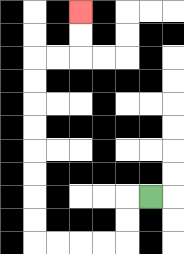{'start': '[6, 8]', 'end': '[3, 0]', 'path_directions': 'L,D,D,L,L,L,L,U,U,U,U,U,U,U,U,R,R,U,U', 'path_coordinates': '[[6, 8], [5, 8], [5, 9], [5, 10], [4, 10], [3, 10], [2, 10], [1, 10], [1, 9], [1, 8], [1, 7], [1, 6], [1, 5], [1, 4], [1, 3], [1, 2], [2, 2], [3, 2], [3, 1], [3, 0]]'}